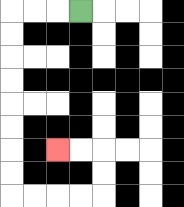{'start': '[3, 0]', 'end': '[2, 6]', 'path_directions': 'L,L,L,D,D,D,D,D,D,D,D,R,R,R,R,U,U,L,L', 'path_coordinates': '[[3, 0], [2, 0], [1, 0], [0, 0], [0, 1], [0, 2], [0, 3], [0, 4], [0, 5], [0, 6], [0, 7], [0, 8], [1, 8], [2, 8], [3, 8], [4, 8], [4, 7], [4, 6], [3, 6], [2, 6]]'}